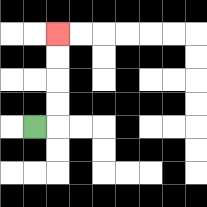{'start': '[1, 5]', 'end': '[2, 1]', 'path_directions': 'R,U,U,U,U', 'path_coordinates': '[[1, 5], [2, 5], [2, 4], [2, 3], [2, 2], [2, 1]]'}